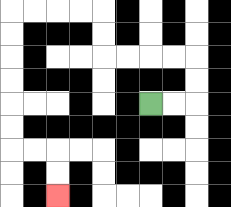{'start': '[6, 4]', 'end': '[2, 8]', 'path_directions': 'R,R,U,U,L,L,L,L,U,U,L,L,L,L,D,D,D,D,D,D,R,R,D,D', 'path_coordinates': '[[6, 4], [7, 4], [8, 4], [8, 3], [8, 2], [7, 2], [6, 2], [5, 2], [4, 2], [4, 1], [4, 0], [3, 0], [2, 0], [1, 0], [0, 0], [0, 1], [0, 2], [0, 3], [0, 4], [0, 5], [0, 6], [1, 6], [2, 6], [2, 7], [2, 8]]'}